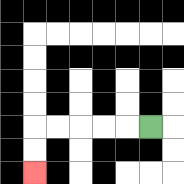{'start': '[6, 5]', 'end': '[1, 7]', 'path_directions': 'L,L,L,L,L,D,D', 'path_coordinates': '[[6, 5], [5, 5], [4, 5], [3, 5], [2, 5], [1, 5], [1, 6], [1, 7]]'}